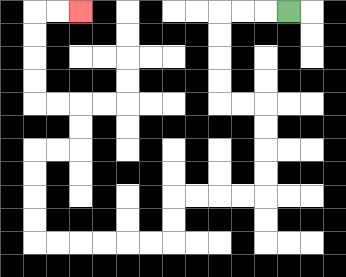{'start': '[12, 0]', 'end': '[3, 0]', 'path_directions': 'L,L,L,D,D,D,D,R,R,D,D,D,D,L,L,L,L,D,D,L,L,L,L,L,L,U,U,U,U,R,R,U,U,L,L,U,U,U,U,R,R', 'path_coordinates': '[[12, 0], [11, 0], [10, 0], [9, 0], [9, 1], [9, 2], [9, 3], [9, 4], [10, 4], [11, 4], [11, 5], [11, 6], [11, 7], [11, 8], [10, 8], [9, 8], [8, 8], [7, 8], [7, 9], [7, 10], [6, 10], [5, 10], [4, 10], [3, 10], [2, 10], [1, 10], [1, 9], [1, 8], [1, 7], [1, 6], [2, 6], [3, 6], [3, 5], [3, 4], [2, 4], [1, 4], [1, 3], [1, 2], [1, 1], [1, 0], [2, 0], [3, 0]]'}